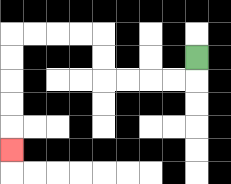{'start': '[8, 2]', 'end': '[0, 6]', 'path_directions': 'D,L,L,L,L,U,U,L,L,L,L,D,D,D,D,D', 'path_coordinates': '[[8, 2], [8, 3], [7, 3], [6, 3], [5, 3], [4, 3], [4, 2], [4, 1], [3, 1], [2, 1], [1, 1], [0, 1], [0, 2], [0, 3], [0, 4], [0, 5], [0, 6]]'}